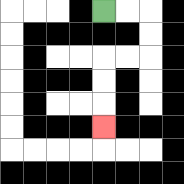{'start': '[4, 0]', 'end': '[4, 5]', 'path_directions': 'R,R,D,D,L,L,D,D,D', 'path_coordinates': '[[4, 0], [5, 0], [6, 0], [6, 1], [6, 2], [5, 2], [4, 2], [4, 3], [4, 4], [4, 5]]'}